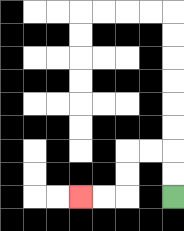{'start': '[7, 8]', 'end': '[3, 8]', 'path_directions': 'U,U,L,L,D,D,L,L', 'path_coordinates': '[[7, 8], [7, 7], [7, 6], [6, 6], [5, 6], [5, 7], [5, 8], [4, 8], [3, 8]]'}